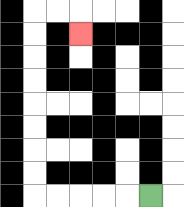{'start': '[6, 8]', 'end': '[3, 1]', 'path_directions': 'L,L,L,L,L,U,U,U,U,U,U,U,U,R,R,D', 'path_coordinates': '[[6, 8], [5, 8], [4, 8], [3, 8], [2, 8], [1, 8], [1, 7], [1, 6], [1, 5], [1, 4], [1, 3], [1, 2], [1, 1], [1, 0], [2, 0], [3, 0], [3, 1]]'}